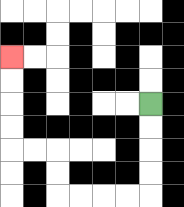{'start': '[6, 4]', 'end': '[0, 2]', 'path_directions': 'D,D,D,D,L,L,L,L,U,U,L,L,U,U,U,U', 'path_coordinates': '[[6, 4], [6, 5], [6, 6], [6, 7], [6, 8], [5, 8], [4, 8], [3, 8], [2, 8], [2, 7], [2, 6], [1, 6], [0, 6], [0, 5], [0, 4], [0, 3], [0, 2]]'}